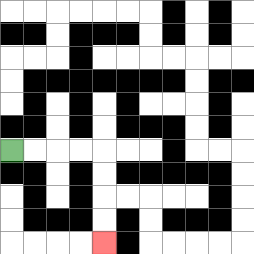{'start': '[0, 6]', 'end': '[4, 10]', 'path_directions': 'R,R,R,R,D,D,D,D', 'path_coordinates': '[[0, 6], [1, 6], [2, 6], [3, 6], [4, 6], [4, 7], [4, 8], [4, 9], [4, 10]]'}